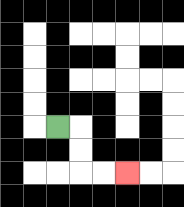{'start': '[2, 5]', 'end': '[5, 7]', 'path_directions': 'R,D,D,R,R', 'path_coordinates': '[[2, 5], [3, 5], [3, 6], [3, 7], [4, 7], [5, 7]]'}